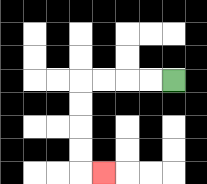{'start': '[7, 3]', 'end': '[4, 7]', 'path_directions': 'L,L,L,L,D,D,D,D,R', 'path_coordinates': '[[7, 3], [6, 3], [5, 3], [4, 3], [3, 3], [3, 4], [3, 5], [3, 6], [3, 7], [4, 7]]'}